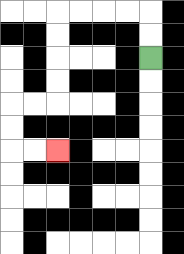{'start': '[6, 2]', 'end': '[2, 6]', 'path_directions': 'U,U,L,L,L,L,D,D,D,D,L,L,D,D,R,R', 'path_coordinates': '[[6, 2], [6, 1], [6, 0], [5, 0], [4, 0], [3, 0], [2, 0], [2, 1], [2, 2], [2, 3], [2, 4], [1, 4], [0, 4], [0, 5], [0, 6], [1, 6], [2, 6]]'}